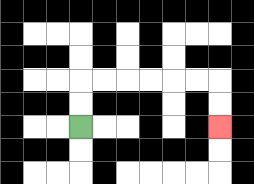{'start': '[3, 5]', 'end': '[9, 5]', 'path_directions': 'U,U,R,R,R,R,R,R,D,D', 'path_coordinates': '[[3, 5], [3, 4], [3, 3], [4, 3], [5, 3], [6, 3], [7, 3], [8, 3], [9, 3], [9, 4], [9, 5]]'}